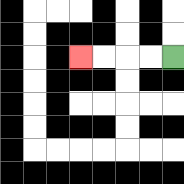{'start': '[7, 2]', 'end': '[3, 2]', 'path_directions': 'L,L,L,L', 'path_coordinates': '[[7, 2], [6, 2], [5, 2], [4, 2], [3, 2]]'}